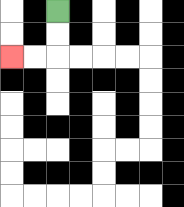{'start': '[2, 0]', 'end': '[0, 2]', 'path_directions': 'D,D,L,L', 'path_coordinates': '[[2, 0], [2, 1], [2, 2], [1, 2], [0, 2]]'}